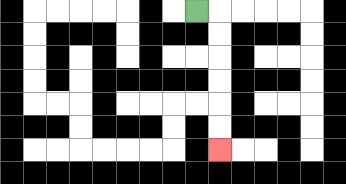{'start': '[8, 0]', 'end': '[9, 6]', 'path_directions': 'R,D,D,D,D,D,D', 'path_coordinates': '[[8, 0], [9, 0], [9, 1], [9, 2], [9, 3], [9, 4], [9, 5], [9, 6]]'}